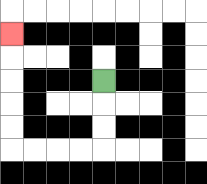{'start': '[4, 3]', 'end': '[0, 1]', 'path_directions': 'D,D,D,L,L,L,L,U,U,U,U,U', 'path_coordinates': '[[4, 3], [4, 4], [4, 5], [4, 6], [3, 6], [2, 6], [1, 6], [0, 6], [0, 5], [0, 4], [0, 3], [0, 2], [0, 1]]'}